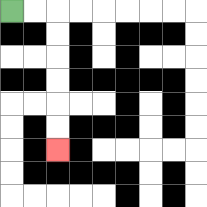{'start': '[0, 0]', 'end': '[2, 6]', 'path_directions': 'R,R,D,D,D,D,D,D', 'path_coordinates': '[[0, 0], [1, 0], [2, 0], [2, 1], [2, 2], [2, 3], [2, 4], [2, 5], [2, 6]]'}